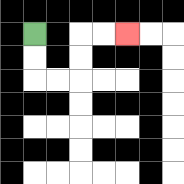{'start': '[1, 1]', 'end': '[5, 1]', 'path_directions': 'D,D,R,R,U,U,R,R', 'path_coordinates': '[[1, 1], [1, 2], [1, 3], [2, 3], [3, 3], [3, 2], [3, 1], [4, 1], [5, 1]]'}